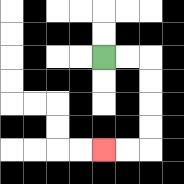{'start': '[4, 2]', 'end': '[4, 6]', 'path_directions': 'R,R,D,D,D,D,L,L', 'path_coordinates': '[[4, 2], [5, 2], [6, 2], [6, 3], [6, 4], [6, 5], [6, 6], [5, 6], [4, 6]]'}